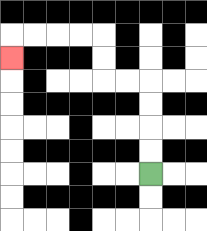{'start': '[6, 7]', 'end': '[0, 2]', 'path_directions': 'U,U,U,U,L,L,U,U,L,L,L,L,D', 'path_coordinates': '[[6, 7], [6, 6], [6, 5], [6, 4], [6, 3], [5, 3], [4, 3], [4, 2], [4, 1], [3, 1], [2, 1], [1, 1], [0, 1], [0, 2]]'}